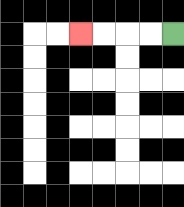{'start': '[7, 1]', 'end': '[3, 1]', 'path_directions': 'L,L,L,L', 'path_coordinates': '[[7, 1], [6, 1], [5, 1], [4, 1], [3, 1]]'}